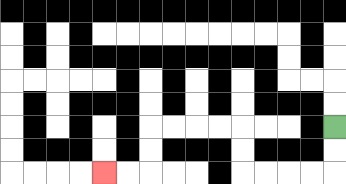{'start': '[14, 5]', 'end': '[4, 7]', 'path_directions': 'D,D,L,L,L,L,U,U,L,L,L,L,D,D,L,L', 'path_coordinates': '[[14, 5], [14, 6], [14, 7], [13, 7], [12, 7], [11, 7], [10, 7], [10, 6], [10, 5], [9, 5], [8, 5], [7, 5], [6, 5], [6, 6], [6, 7], [5, 7], [4, 7]]'}